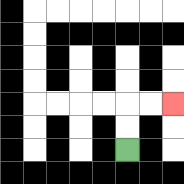{'start': '[5, 6]', 'end': '[7, 4]', 'path_directions': 'U,U,R,R', 'path_coordinates': '[[5, 6], [5, 5], [5, 4], [6, 4], [7, 4]]'}